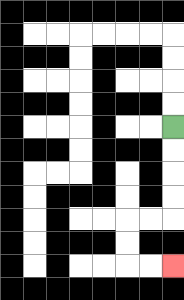{'start': '[7, 5]', 'end': '[7, 11]', 'path_directions': 'D,D,D,D,L,L,D,D,R,R', 'path_coordinates': '[[7, 5], [7, 6], [7, 7], [7, 8], [7, 9], [6, 9], [5, 9], [5, 10], [5, 11], [6, 11], [7, 11]]'}